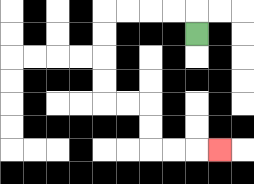{'start': '[8, 1]', 'end': '[9, 6]', 'path_directions': 'U,L,L,L,L,D,D,D,D,R,R,D,D,R,R,R', 'path_coordinates': '[[8, 1], [8, 0], [7, 0], [6, 0], [5, 0], [4, 0], [4, 1], [4, 2], [4, 3], [4, 4], [5, 4], [6, 4], [6, 5], [6, 6], [7, 6], [8, 6], [9, 6]]'}